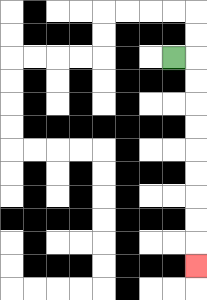{'start': '[7, 2]', 'end': '[8, 11]', 'path_directions': 'R,D,D,D,D,D,D,D,D,D', 'path_coordinates': '[[7, 2], [8, 2], [8, 3], [8, 4], [8, 5], [8, 6], [8, 7], [8, 8], [8, 9], [8, 10], [8, 11]]'}